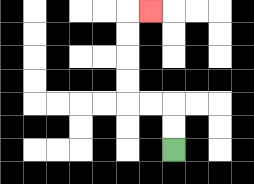{'start': '[7, 6]', 'end': '[6, 0]', 'path_directions': 'U,U,L,L,U,U,U,U,R', 'path_coordinates': '[[7, 6], [7, 5], [7, 4], [6, 4], [5, 4], [5, 3], [5, 2], [5, 1], [5, 0], [6, 0]]'}